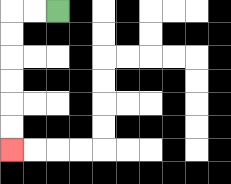{'start': '[2, 0]', 'end': '[0, 6]', 'path_directions': 'L,L,D,D,D,D,D,D', 'path_coordinates': '[[2, 0], [1, 0], [0, 0], [0, 1], [0, 2], [0, 3], [0, 4], [0, 5], [0, 6]]'}